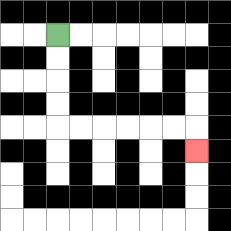{'start': '[2, 1]', 'end': '[8, 6]', 'path_directions': 'D,D,D,D,R,R,R,R,R,R,D', 'path_coordinates': '[[2, 1], [2, 2], [2, 3], [2, 4], [2, 5], [3, 5], [4, 5], [5, 5], [6, 5], [7, 5], [8, 5], [8, 6]]'}